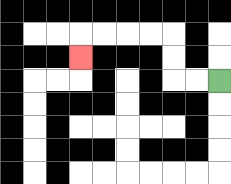{'start': '[9, 3]', 'end': '[3, 2]', 'path_directions': 'L,L,U,U,L,L,L,L,D', 'path_coordinates': '[[9, 3], [8, 3], [7, 3], [7, 2], [7, 1], [6, 1], [5, 1], [4, 1], [3, 1], [3, 2]]'}